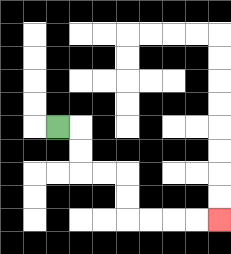{'start': '[2, 5]', 'end': '[9, 9]', 'path_directions': 'R,D,D,R,R,D,D,R,R,R,R', 'path_coordinates': '[[2, 5], [3, 5], [3, 6], [3, 7], [4, 7], [5, 7], [5, 8], [5, 9], [6, 9], [7, 9], [8, 9], [9, 9]]'}